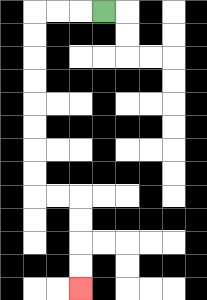{'start': '[4, 0]', 'end': '[3, 12]', 'path_directions': 'L,L,L,D,D,D,D,D,D,D,D,R,R,D,D,D,D', 'path_coordinates': '[[4, 0], [3, 0], [2, 0], [1, 0], [1, 1], [1, 2], [1, 3], [1, 4], [1, 5], [1, 6], [1, 7], [1, 8], [2, 8], [3, 8], [3, 9], [3, 10], [3, 11], [3, 12]]'}